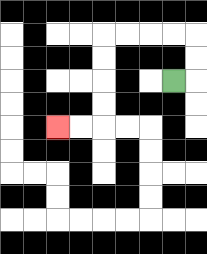{'start': '[7, 3]', 'end': '[2, 5]', 'path_directions': 'R,U,U,L,L,L,L,D,D,D,D,L,L', 'path_coordinates': '[[7, 3], [8, 3], [8, 2], [8, 1], [7, 1], [6, 1], [5, 1], [4, 1], [4, 2], [4, 3], [4, 4], [4, 5], [3, 5], [2, 5]]'}